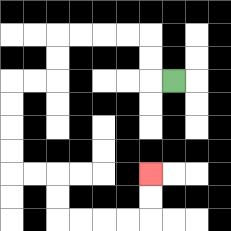{'start': '[7, 3]', 'end': '[6, 7]', 'path_directions': 'L,U,U,L,L,L,L,D,D,L,L,D,D,D,D,R,R,D,D,R,R,R,R,U,U', 'path_coordinates': '[[7, 3], [6, 3], [6, 2], [6, 1], [5, 1], [4, 1], [3, 1], [2, 1], [2, 2], [2, 3], [1, 3], [0, 3], [0, 4], [0, 5], [0, 6], [0, 7], [1, 7], [2, 7], [2, 8], [2, 9], [3, 9], [4, 9], [5, 9], [6, 9], [6, 8], [6, 7]]'}